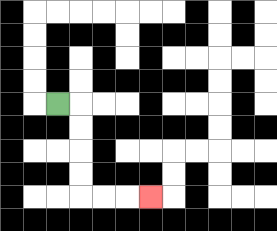{'start': '[2, 4]', 'end': '[6, 8]', 'path_directions': 'R,D,D,D,D,R,R,R', 'path_coordinates': '[[2, 4], [3, 4], [3, 5], [3, 6], [3, 7], [3, 8], [4, 8], [5, 8], [6, 8]]'}